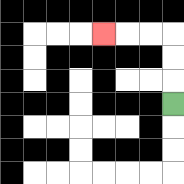{'start': '[7, 4]', 'end': '[4, 1]', 'path_directions': 'U,U,U,L,L,L', 'path_coordinates': '[[7, 4], [7, 3], [7, 2], [7, 1], [6, 1], [5, 1], [4, 1]]'}